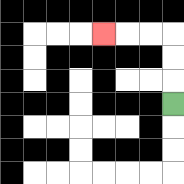{'start': '[7, 4]', 'end': '[4, 1]', 'path_directions': 'U,U,U,L,L,L', 'path_coordinates': '[[7, 4], [7, 3], [7, 2], [7, 1], [6, 1], [5, 1], [4, 1]]'}